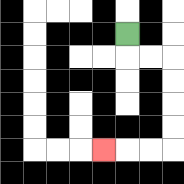{'start': '[5, 1]', 'end': '[4, 6]', 'path_directions': 'D,R,R,D,D,D,D,L,L,L', 'path_coordinates': '[[5, 1], [5, 2], [6, 2], [7, 2], [7, 3], [7, 4], [7, 5], [7, 6], [6, 6], [5, 6], [4, 6]]'}